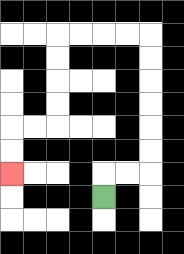{'start': '[4, 8]', 'end': '[0, 7]', 'path_directions': 'U,R,R,U,U,U,U,U,U,L,L,L,L,D,D,D,D,L,L,D,D', 'path_coordinates': '[[4, 8], [4, 7], [5, 7], [6, 7], [6, 6], [6, 5], [6, 4], [6, 3], [6, 2], [6, 1], [5, 1], [4, 1], [3, 1], [2, 1], [2, 2], [2, 3], [2, 4], [2, 5], [1, 5], [0, 5], [0, 6], [0, 7]]'}